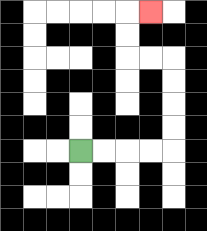{'start': '[3, 6]', 'end': '[6, 0]', 'path_directions': 'R,R,R,R,U,U,U,U,L,L,U,U,R', 'path_coordinates': '[[3, 6], [4, 6], [5, 6], [6, 6], [7, 6], [7, 5], [7, 4], [7, 3], [7, 2], [6, 2], [5, 2], [5, 1], [5, 0], [6, 0]]'}